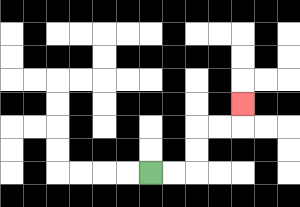{'start': '[6, 7]', 'end': '[10, 4]', 'path_directions': 'R,R,U,U,R,R,U', 'path_coordinates': '[[6, 7], [7, 7], [8, 7], [8, 6], [8, 5], [9, 5], [10, 5], [10, 4]]'}